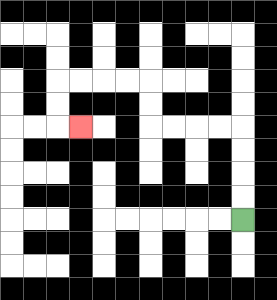{'start': '[10, 9]', 'end': '[3, 5]', 'path_directions': 'U,U,U,U,L,L,L,L,U,U,L,L,L,L,D,D,R', 'path_coordinates': '[[10, 9], [10, 8], [10, 7], [10, 6], [10, 5], [9, 5], [8, 5], [7, 5], [6, 5], [6, 4], [6, 3], [5, 3], [4, 3], [3, 3], [2, 3], [2, 4], [2, 5], [3, 5]]'}